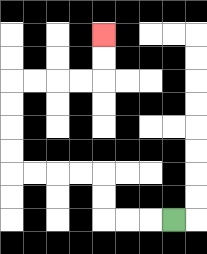{'start': '[7, 9]', 'end': '[4, 1]', 'path_directions': 'L,L,L,U,U,L,L,L,L,U,U,U,U,R,R,R,R,U,U', 'path_coordinates': '[[7, 9], [6, 9], [5, 9], [4, 9], [4, 8], [4, 7], [3, 7], [2, 7], [1, 7], [0, 7], [0, 6], [0, 5], [0, 4], [0, 3], [1, 3], [2, 3], [3, 3], [4, 3], [4, 2], [4, 1]]'}